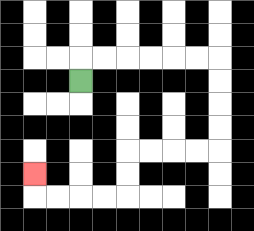{'start': '[3, 3]', 'end': '[1, 7]', 'path_directions': 'U,R,R,R,R,R,R,D,D,D,D,L,L,L,L,D,D,L,L,L,L,U', 'path_coordinates': '[[3, 3], [3, 2], [4, 2], [5, 2], [6, 2], [7, 2], [8, 2], [9, 2], [9, 3], [9, 4], [9, 5], [9, 6], [8, 6], [7, 6], [6, 6], [5, 6], [5, 7], [5, 8], [4, 8], [3, 8], [2, 8], [1, 8], [1, 7]]'}